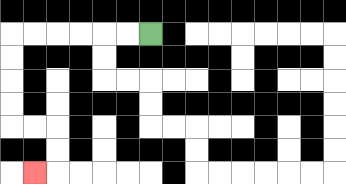{'start': '[6, 1]', 'end': '[1, 7]', 'path_directions': 'L,L,L,L,L,L,D,D,D,D,R,R,D,D,L', 'path_coordinates': '[[6, 1], [5, 1], [4, 1], [3, 1], [2, 1], [1, 1], [0, 1], [0, 2], [0, 3], [0, 4], [0, 5], [1, 5], [2, 5], [2, 6], [2, 7], [1, 7]]'}